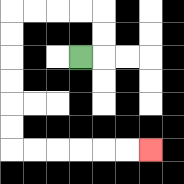{'start': '[3, 2]', 'end': '[6, 6]', 'path_directions': 'R,U,U,L,L,L,L,D,D,D,D,D,D,R,R,R,R,R,R', 'path_coordinates': '[[3, 2], [4, 2], [4, 1], [4, 0], [3, 0], [2, 0], [1, 0], [0, 0], [0, 1], [0, 2], [0, 3], [0, 4], [0, 5], [0, 6], [1, 6], [2, 6], [3, 6], [4, 6], [5, 6], [6, 6]]'}